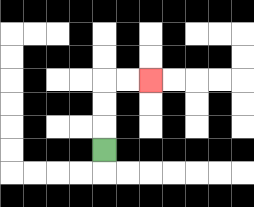{'start': '[4, 6]', 'end': '[6, 3]', 'path_directions': 'U,U,U,R,R', 'path_coordinates': '[[4, 6], [4, 5], [4, 4], [4, 3], [5, 3], [6, 3]]'}